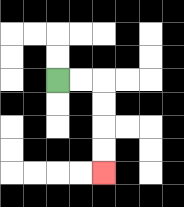{'start': '[2, 3]', 'end': '[4, 7]', 'path_directions': 'R,R,D,D,D,D', 'path_coordinates': '[[2, 3], [3, 3], [4, 3], [4, 4], [4, 5], [4, 6], [4, 7]]'}